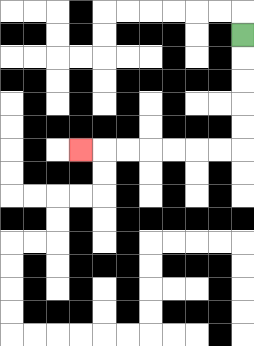{'start': '[10, 1]', 'end': '[3, 6]', 'path_directions': 'D,D,D,D,D,L,L,L,L,L,L,L', 'path_coordinates': '[[10, 1], [10, 2], [10, 3], [10, 4], [10, 5], [10, 6], [9, 6], [8, 6], [7, 6], [6, 6], [5, 6], [4, 6], [3, 6]]'}